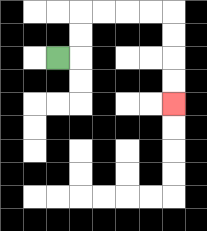{'start': '[2, 2]', 'end': '[7, 4]', 'path_directions': 'R,U,U,R,R,R,R,D,D,D,D', 'path_coordinates': '[[2, 2], [3, 2], [3, 1], [3, 0], [4, 0], [5, 0], [6, 0], [7, 0], [7, 1], [7, 2], [7, 3], [7, 4]]'}